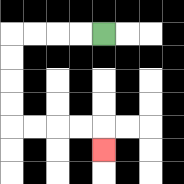{'start': '[4, 1]', 'end': '[4, 6]', 'path_directions': 'L,L,L,L,D,D,D,D,R,R,R,R,D', 'path_coordinates': '[[4, 1], [3, 1], [2, 1], [1, 1], [0, 1], [0, 2], [0, 3], [0, 4], [0, 5], [1, 5], [2, 5], [3, 5], [4, 5], [4, 6]]'}